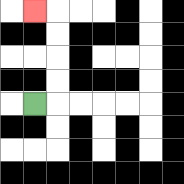{'start': '[1, 4]', 'end': '[1, 0]', 'path_directions': 'R,U,U,U,U,L', 'path_coordinates': '[[1, 4], [2, 4], [2, 3], [2, 2], [2, 1], [2, 0], [1, 0]]'}